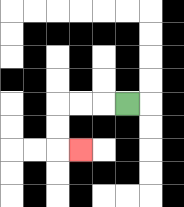{'start': '[5, 4]', 'end': '[3, 6]', 'path_directions': 'L,L,L,D,D,R', 'path_coordinates': '[[5, 4], [4, 4], [3, 4], [2, 4], [2, 5], [2, 6], [3, 6]]'}